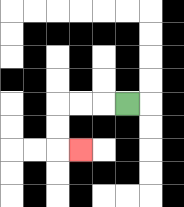{'start': '[5, 4]', 'end': '[3, 6]', 'path_directions': 'L,L,L,D,D,R', 'path_coordinates': '[[5, 4], [4, 4], [3, 4], [2, 4], [2, 5], [2, 6], [3, 6]]'}